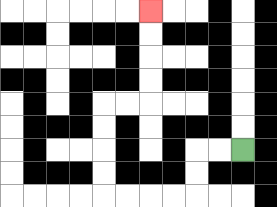{'start': '[10, 6]', 'end': '[6, 0]', 'path_directions': 'L,L,D,D,L,L,L,L,U,U,U,U,R,R,U,U,U,U', 'path_coordinates': '[[10, 6], [9, 6], [8, 6], [8, 7], [8, 8], [7, 8], [6, 8], [5, 8], [4, 8], [4, 7], [4, 6], [4, 5], [4, 4], [5, 4], [6, 4], [6, 3], [6, 2], [6, 1], [6, 0]]'}